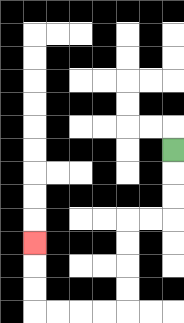{'start': '[7, 6]', 'end': '[1, 10]', 'path_directions': 'D,D,D,L,L,D,D,D,D,L,L,L,L,U,U,U', 'path_coordinates': '[[7, 6], [7, 7], [7, 8], [7, 9], [6, 9], [5, 9], [5, 10], [5, 11], [5, 12], [5, 13], [4, 13], [3, 13], [2, 13], [1, 13], [1, 12], [1, 11], [1, 10]]'}